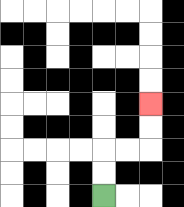{'start': '[4, 8]', 'end': '[6, 4]', 'path_directions': 'U,U,R,R,U,U', 'path_coordinates': '[[4, 8], [4, 7], [4, 6], [5, 6], [6, 6], [6, 5], [6, 4]]'}